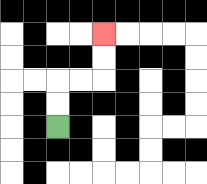{'start': '[2, 5]', 'end': '[4, 1]', 'path_directions': 'U,U,R,R,U,U', 'path_coordinates': '[[2, 5], [2, 4], [2, 3], [3, 3], [4, 3], [4, 2], [4, 1]]'}